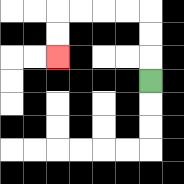{'start': '[6, 3]', 'end': '[2, 2]', 'path_directions': 'U,U,U,L,L,L,L,D,D', 'path_coordinates': '[[6, 3], [6, 2], [6, 1], [6, 0], [5, 0], [4, 0], [3, 0], [2, 0], [2, 1], [2, 2]]'}